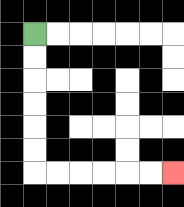{'start': '[1, 1]', 'end': '[7, 7]', 'path_directions': 'D,D,D,D,D,D,R,R,R,R,R,R', 'path_coordinates': '[[1, 1], [1, 2], [1, 3], [1, 4], [1, 5], [1, 6], [1, 7], [2, 7], [3, 7], [4, 7], [5, 7], [6, 7], [7, 7]]'}